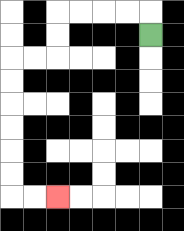{'start': '[6, 1]', 'end': '[2, 8]', 'path_directions': 'U,L,L,L,L,D,D,L,L,D,D,D,D,D,D,R,R', 'path_coordinates': '[[6, 1], [6, 0], [5, 0], [4, 0], [3, 0], [2, 0], [2, 1], [2, 2], [1, 2], [0, 2], [0, 3], [0, 4], [0, 5], [0, 6], [0, 7], [0, 8], [1, 8], [2, 8]]'}